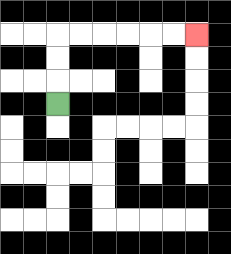{'start': '[2, 4]', 'end': '[8, 1]', 'path_directions': 'U,U,U,R,R,R,R,R,R', 'path_coordinates': '[[2, 4], [2, 3], [2, 2], [2, 1], [3, 1], [4, 1], [5, 1], [6, 1], [7, 1], [8, 1]]'}